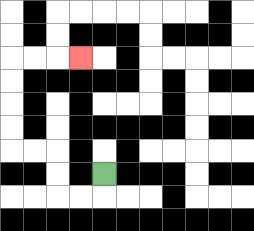{'start': '[4, 7]', 'end': '[3, 2]', 'path_directions': 'D,L,L,U,U,L,L,U,U,U,U,R,R,R', 'path_coordinates': '[[4, 7], [4, 8], [3, 8], [2, 8], [2, 7], [2, 6], [1, 6], [0, 6], [0, 5], [0, 4], [0, 3], [0, 2], [1, 2], [2, 2], [3, 2]]'}